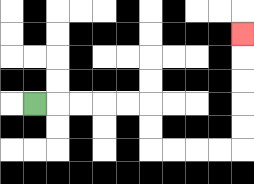{'start': '[1, 4]', 'end': '[10, 1]', 'path_directions': 'R,R,R,R,R,D,D,R,R,R,R,U,U,U,U,U', 'path_coordinates': '[[1, 4], [2, 4], [3, 4], [4, 4], [5, 4], [6, 4], [6, 5], [6, 6], [7, 6], [8, 6], [9, 6], [10, 6], [10, 5], [10, 4], [10, 3], [10, 2], [10, 1]]'}